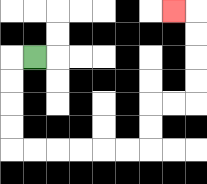{'start': '[1, 2]', 'end': '[7, 0]', 'path_directions': 'L,D,D,D,D,R,R,R,R,R,R,U,U,R,R,U,U,U,U,L', 'path_coordinates': '[[1, 2], [0, 2], [0, 3], [0, 4], [0, 5], [0, 6], [1, 6], [2, 6], [3, 6], [4, 6], [5, 6], [6, 6], [6, 5], [6, 4], [7, 4], [8, 4], [8, 3], [8, 2], [8, 1], [8, 0], [7, 0]]'}